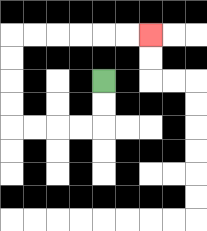{'start': '[4, 3]', 'end': '[6, 1]', 'path_directions': 'D,D,L,L,L,L,U,U,U,U,R,R,R,R,R,R', 'path_coordinates': '[[4, 3], [4, 4], [4, 5], [3, 5], [2, 5], [1, 5], [0, 5], [0, 4], [0, 3], [0, 2], [0, 1], [1, 1], [2, 1], [3, 1], [4, 1], [5, 1], [6, 1]]'}